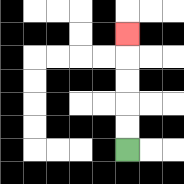{'start': '[5, 6]', 'end': '[5, 1]', 'path_directions': 'U,U,U,U,U', 'path_coordinates': '[[5, 6], [5, 5], [5, 4], [5, 3], [5, 2], [5, 1]]'}